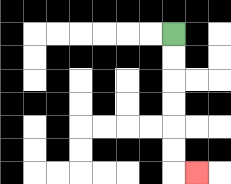{'start': '[7, 1]', 'end': '[8, 7]', 'path_directions': 'D,D,D,D,D,D,R', 'path_coordinates': '[[7, 1], [7, 2], [7, 3], [7, 4], [7, 5], [7, 6], [7, 7], [8, 7]]'}